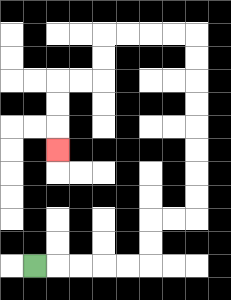{'start': '[1, 11]', 'end': '[2, 6]', 'path_directions': 'R,R,R,R,R,U,U,R,R,U,U,U,U,U,U,U,U,L,L,L,L,D,D,L,L,D,D,D', 'path_coordinates': '[[1, 11], [2, 11], [3, 11], [4, 11], [5, 11], [6, 11], [6, 10], [6, 9], [7, 9], [8, 9], [8, 8], [8, 7], [8, 6], [8, 5], [8, 4], [8, 3], [8, 2], [8, 1], [7, 1], [6, 1], [5, 1], [4, 1], [4, 2], [4, 3], [3, 3], [2, 3], [2, 4], [2, 5], [2, 6]]'}